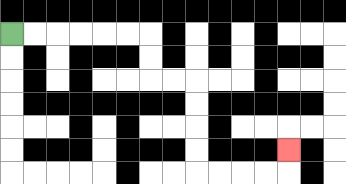{'start': '[0, 1]', 'end': '[12, 6]', 'path_directions': 'R,R,R,R,R,R,D,D,R,R,D,D,D,D,R,R,R,R,U', 'path_coordinates': '[[0, 1], [1, 1], [2, 1], [3, 1], [4, 1], [5, 1], [6, 1], [6, 2], [6, 3], [7, 3], [8, 3], [8, 4], [8, 5], [8, 6], [8, 7], [9, 7], [10, 7], [11, 7], [12, 7], [12, 6]]'}